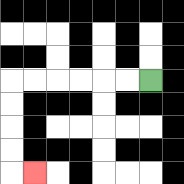{'start': '[6, 3]', 'end': '[1, 7]', 'path_directions': 'L,L,L,L,L,L,D,D,D,D,R', 'path_coordinates': '[[6, 3], [5, 3], [4, 3], [3, 3], [2, 3], [1, 3], [0, 3], [0, 4], [0, 5], [0, 6], [0, 7], [1, 7]]'}